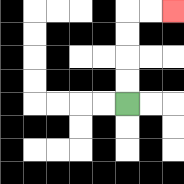{'start': '[5, 4]', 'end': '[7, 0]', 'path_directions': 'U,U,U,U,R,R', 'path_coordinates': '[[5, 4], [5, 3], [5, 2], [5, 1], [5, 0], [6, 0], [7, 0]]'}